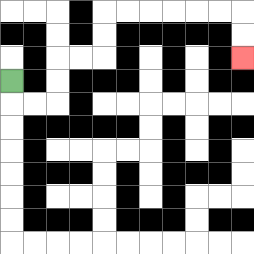{'start': '[0, 3]', 'end': '[10, 2]', 'path_directions': 'D,R,R,U,U,R,R,U,U,R,R,R,R,R,R,D,D', 'path_coordinates': '[[0, 3], [0, 4], [1, 4], [2, 4], [2, 3], [2, 2], [3, 2], [4, 2], [4, 1], [4, 0], [5, 0], [6, 0], [7, 0], [8, 0], [9, 0], [10, 0], [10, 1], [10, 2]]'}